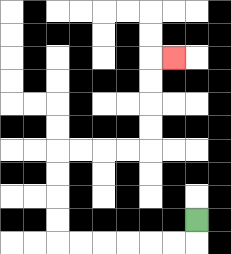{'start': '[8, 9]', 'end': '[7, 2]', 'path_directions': 'D,L,L,L,L,L,L,U,U,U,U,R,R,R,R,U,U,U,U,R', 'path_coordinates': '[[8, 9], [8, 10], [7, 10], [6, 10], [5, 10], [4, 10], [3, 10], [2, 10], [2, 9], [2, 8], [2, 7], [2, 6], [3, 6], [4, 6], [5, 6], [6, 6], [6, 5], [6, 4], [6, 3], [6, 2], [7, 2]]'}